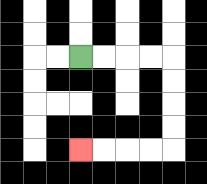{'start': '[3, 2]', 'end': '[3, 6]', 'path_directions': 'R,R,R,R,D,D,D,D,L,L,L,L', 'path_coordinates': '[[3, 2], [4, 2], [5, 2], [6, 2], [7, 2], [7, 3], [7, 4], [7, 5], [7, 6], [6, 6], [5, 6], [4, 6], [3, 6]]'}